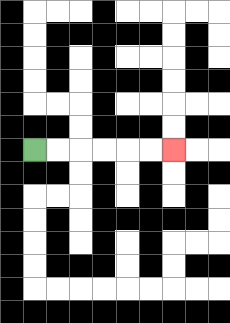{'start': '[1, 6]', 'end': '[7, 6]', 'path_directions': 'R,R,R,R,R,R', 'path_coordinates': '[[1, 6], [2, 6], [3, 6], [4, 6], [5, 6], [6, 6], [7, 6]]'}